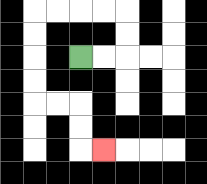{'start': '[3, 2]', 'end': '[4, 6]', 'path_directions': 'R,R,U,U,L,L,L,L,D,D,D,D,R,R,D,D,R', 'path_coordinates': '[[3, 2], [4, 2], [5, 2], [5, 1], [5, 0], [4, 0], [3, 0], [2, 0], [1, 0], [1, 1], [1, 2], [1, 3], [1, 4], [2, 4], [3, 4], [3, 5], [3, 6], [4, 6]]'}